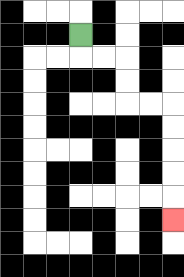{'start': '[3, 1]', 'end': '[7, 9]', 'path_directions': 'D,R,R,D,D,R,R,D,D,D,D,D', 'path_coordinates': '[[3, 1], [3, 2], [4, 2], [5, 2], [5, 3], [5, 4], [6, 4], [7, 4], [7, 5], [7, 6], [7, 7], [7, 8], [7, 9]]'}